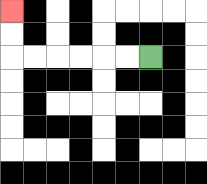{'start': '[6, 2]', 'end': '[0, 0]', 'path_directions': 'L,L,L,L,L,L,U,U', 'path_coordinates': '[[6, 2], [5, 2], [4, 2], [3, 2], [2, 2], [1, 2], [0, 2], [0, 1], [0, 0]]'}